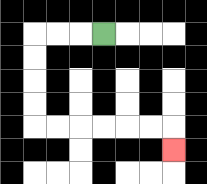{'start': '[4, 1]', 'end': '[7, 6]', 'path_directions': 'L,L,L,D,D,D,D,R,R,R,R,R,R,D', 'path_coordinates': '[[4, 1], [3, 1], [2, 1], [1, 1], [1, 2], [1, 3], [1, 4], [1, 5], [2, 5], [3, 5], [4, 5], [5, 5], [6, 5], [7, 5], [7, 6]]'}